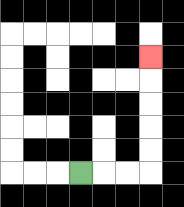{'start': '[3, 7]', 'end': '[6, 2]', 'path_directions': 'R,R,R,U,U,U,U,U', 'path_coordinates': '[[3, 7], [4, 7], [5, 7], [6, 7], [6, 6], [6, 5], [6, 4], [6, 3], [6, 2]]'}